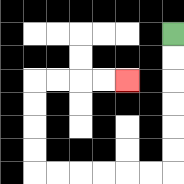{'start': '[7, 1]', 'end': '[5, 3]', 'path_directions': 'D,D,D,D,D,D,L,L,L,L,L,L,U,U,U,U,R,R,R,R', 'path_coordinates': '[[7, 1], [7, 2], [7, 3], [7, 4], [7, 5], [7, 6], [7, 7], [6, 7], [5, 7], [4, 7], [3, 7], [2, 7], [1, 7], [1, 6], [1, 5], [1, 4], [1, 3], [2, 3], [3, 3], [4, 3], [5, 3]]'}